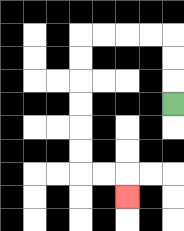{'start': '[7, 4]', 'end': '[5, 8]', 'path_directions': 'U,U,U,L,L,L,L,D,D,D,D,D,D,R,R,D', 'path_coordinates': '[[7, 4], [7, 3], [7, 2], [7, 1], [6, 1], [5, 1], [4, 1], [3, 1], [3, 2], [3, 3], [3, 4], [3, 5], [3, 6], [3, 7], [4, 7], [5, 7], [5, 8]]'}